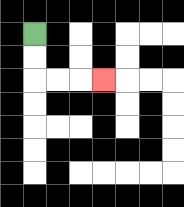{'start': '[1, 1]', 'end': '[4, 3]', 'path_directions': 'D,D,R,R,R', 'path_coordinates': '[[1, 1], [1, 2], [1, 3], [2, 3], [3, 3], [4, 3]]'}